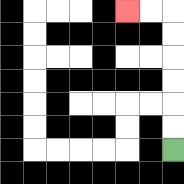{'start': '[7, 6]', 'end': '[5, 0]', 'path_directions': 'U,U,U,U,U,U,L,L', 'path_coordinates': '[[7, 6], [7, 5], [7, 4], [7, 3], [7, 2], [7, 1], [7, 0], [6, 0], [5, 0]]'}